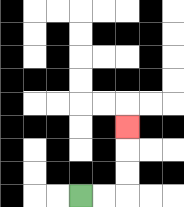{'start': '[3, 8]', 'end': '[5, 5]', 'path_directions': 'R,R,U,U,U', 'path_coordinates': '[[3, 8], [4, 8], [5, 8], [5, 7], [5, 6], [5, 5]]'}